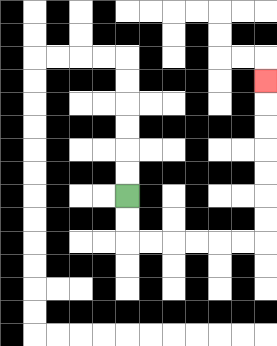{'start': '[5, 8]', 'end': '[11, 3]', 'path_directions': 'D,D,R,R,R,R,R,R,U,U,U,U,U,U,U', 'path_coordinates': '[[5, 8], [5, 9], [5, 10], [6, 10], [7, 10], [8, 10], [9, 10], [10, 10], [11, 10], [11, 9], [11, 8], [11, 7], [11, 6], [11, 5], [11, 4], [11, 3]]'}